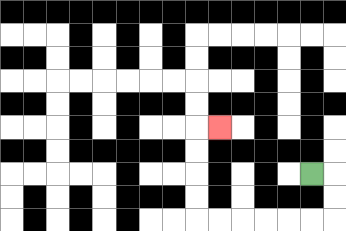{'start': '[13, 7]', 'end': '[9, 5]', 'path_directions': 'R,D,D,L,L,L,L,L,L,U,U,U,U,R', 'path_coordinates': '[[13, 7], [14, 7], [14, 8], [14, 9], [13, 9], [12, 9], [11, 9], [10, 9], [9, 9], [8, 9], [8, 8], [8, 7], [8, 6], [8, 5], [9, 5]]'}